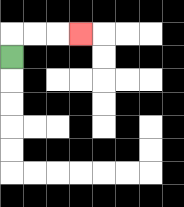{'start': '[0, 2]', 'end': '[3, 1]', 'path_directions': 'U,R,R,R', 'path_coordinates': '[[0, 2], [0, 1], [1, 1], [2, 1], [3, 1]]'}